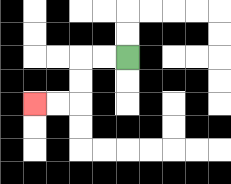{'start': '[5, 2]', 'end': '[1, 4]', 'path_directions': 'L,L,D,D,L,L', 'path_coordinates': '[[5, 2], [4, 2], [3, 2], [3, 3], [3, 4], [2, 4], [1, 4]]'}